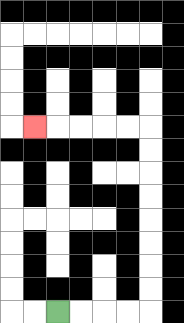{'start': '[2, 13]', 'end': '[1, 5]', 'path_directions': 'R,R,R,R,U,U,U,U,U,U,U,U,L,L,L,L,L', 'path_coordinates': '[[2, 13], [3, 13], [4, 13], [5, 13], [6, 13], [6, 12], [6, 11], [6, 10], [6, 9], [6, 8], [6, 7], [6, 6], [6, 5], [5, 5], [4, 5], [3, 5], [2, 5], [1, 5]]'}